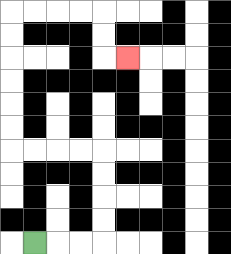{'start': '[1, 10]', 'end': '[5, 2]', 'path_directions': 'R,R,R,U,U,U,U,L,L,L,L,U,U,U,U,U,U,R,R,R,R,D,D,R', 'path_coordinates': '[[1, 10], [2, 10], [3, 10], [4, 10], [4, 9], [4, 8], [4, 7], [4, 6], [3, 6], [2, 6], [1, 6], [0, 6], [0, 5], [0, 4], [0, 3], [0, 2], [0, 1], [0, 0], [1, 0], [2, 0], [3, 0], [4, 0], [4, 1], [4, 2], [5, 2]]'}